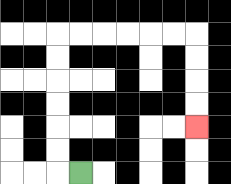{'start': '[3, 7]', 'end': '[8, 5]', 'path_directions': 'L,U,U,U,U,U,U,R,R,R,R,R,R,D,D,D,D', 'path_coordinates': '[[3, 7], [2, 7], [2, 6], [2, 5], [2, 4], [2, 3], [2, 2], [2, 1], [3, 1], [4, 1], [5, 1], [6, 1], [7, 1], [8, 1], [8, 2], [8, 3], [8, 4], [8, 5]]'}